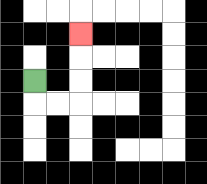{'start': '[1, 3]', 'end': '[3, 1]', 'path_directions': 'D,R,R,U,U,U', 'path_coordinates': '[[1, 3], [1, 4], [2, 4], [3, 4], [3, 3], [3, 2], [3, 1]]'}